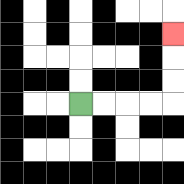{'start': '[3, 4]', 'end': '[7, 1]', 'path_directions': 'R,R,R,R,U,U,U', 'path_coordinates': '[[3, 4], [4, 4], [5, 4], [6, 4], [7, 4], [7, 3], [7, 2], [7, 1]]'}